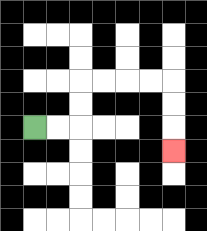{'start': '[1, 5]', 'end': '[7, 6]', 'path_directions': 'R,R,U,U,R,R,R,R,D,D,D', 'path_coordinates': '[[1, 5], [2, 5], [3, 5], [3, 4], [3, 3], [4, 3], [5, 3], [6, 3], [7, 3], [7, 4], [7, 5], [7, 6]]'}